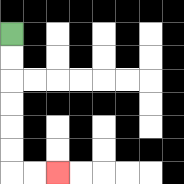{'start': '[0, 1]', 'end': '[2, 7]', 'path_directions': 'D,D,D,D,D,D,R,R', 'path_coordinates': '[[0, 1], [0, 2], [0, 3], [0, 4], [0, 5], [0, 6], [0, 7], [1, 7], [2, 7]]'}